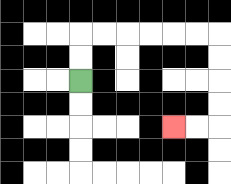{'start': '[3, 3]', 'end': '[7, 5]', 'path_directions': 'U,U,R,R,R,R,R,R,D,D,D,D,L,L', 'path_coordinates': '[[3, 3], [3, 2], [3, 1], [4, 1], [5, 1], [6, 1], [7, 1], [8, 1], [9, 1], [9, 2], [9, 3], [9, 4], [9, 5], [8, 5], [7, 5]]'}